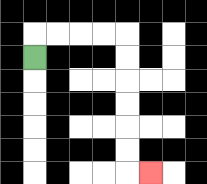{'start': '[1, 2]', 'end': '[6, 7]', 'path_directions': 'U,R,R,R,R,D,D,D,D,D,D,R', 'path_coordinates': '[[1, 2], [1, 1], [2, 1], [3, 1], [4, 1], [5, 1], [5, 2], [5, 3], [5, 4], [5, 5], [5, 6], [5, 7], [6, 7]]'}